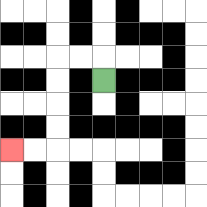{'start': '[4, 3]', 'end': '[0, 6]', 'path_directions': 'U,L,L,D,D,D,D,L,L', 'path_coordinates': '[[4, 3], [4, 2], [3, 2], [2, 2], [2, 3], [2, 4], [2, 5], [2, 6], [1, 6], [0, 6]]'}